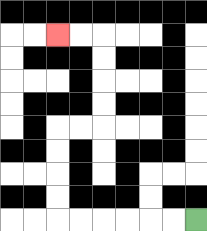{'start': '[8, 9]', 'end': '[2, 1]', 'path_directions': 'L,L,L,L,L,L,U,U,U,U,R,R,U,U,U,U,L,L', 'path_coordinates': '[[8, 9], [7, 9], [6, 9], [5, 9], [4, 9], [3, 9], [2, 9], [2, 8], [2, 7], [2, 6], [2, 5], [3, 5], [4, 5], [4, 4], [4, 3], [4, 2], [4, 1], [3, 1], [2, 1]]'}